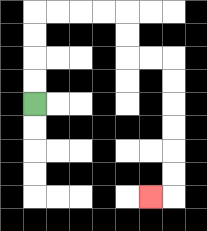{'start': '[1, 4]', 'end': '[6, 8]', 'path_directions': 'U,U,U,U,R,R,R,R,D,D,R,R,D,D,D,D,D,D,L', 'path_coordinates': '[[1, 4], [1, 3], [1, 2], [1, 1], [1, 0], [2, 0], [3, 0], [4, 0], [5, 0], [5, 1], [5, 2], [6, 2], [7, 2], [7, 3], [7, 4], [7, 5], [7, 6], [7, 7], [7, 8], [6, 8]]'}